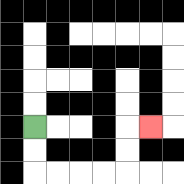{'start': '[1, 5]', 'end': '[6, 5]', 'path_directions': 'D,D,R,R,R,R,U,U,R', 'path_coordinates': '[[1, 5], [1, 6], [1, 7], [2, 7], [3, 7], [4, 7], [5, 7], [5, 6], [5, 5], [6, 5]]'}